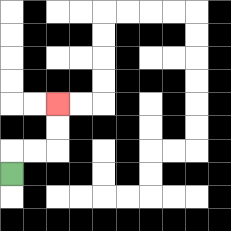{'start': '[0, 7]', 'end': '[2, 4]', 'path_directions': 'U,R,R,U,U', 'path_coordinates': '[[0, 7], [0, 6], [1, 6], [2, 6], [2, 5], [2, 4]]'}